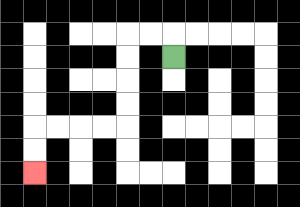{'start': '[7, 2]', 'end': '[1, 7]', 'path_directions': 'U,L,L,D,D,D,D,L,L,L,L,D,D', 'path_coordinates': '[[7, 2], [7, 1], [6, 1], [5, 1], [5, 2], [5, 3], [5, 4], [5, 5], [4, 5], [3, 5], [2, 5], [1, 5], [1, 6], [1, 7]]'}